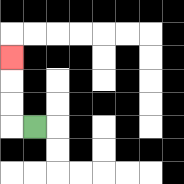{'start': '[1, 5]', 'end': '[0, 2]', 'path_directions': 'L,U,U,U', 'path_coordinates': '[[1, 5], [0, 5], [0, 4], [0, 3], [0, 2]]'}